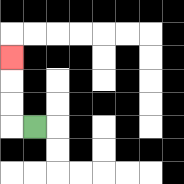{'start': '[1, 5]', 'end': '[0, 2]', 'path_directions': 'L,U,U,U', 'path_coordinates': '[[1, 5], [0, 5], [0, 4], [0, 3], [0, 2]]'}